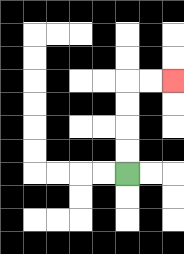{'start': '[5, 7]', 'end': '[7, 3]', 'path_directions': 'U,U,U,U,R,R', 'path_coordinates': '[[5, 7], [5, 6], [5, 5], [5, 4], [5, 3], [6, 3], [7, 3]]'}